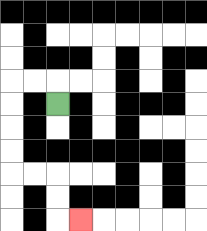{'start': '[2, 4]', 'end': '[3, 9]', 'path_directions': 'U,L,L,D,D,D,D,R,R,D,D,R', 'path_coordinates': '[[2, 4], [2, 3], [1, 3], [0, 3], [0, 4], [0, 5], [0, 6], [0, 7], [1, 7], [2, 7], [2, 8], [2, 9], [3, 9]]'}